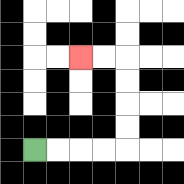{'start': '[1, 6]', 'end': '[3, 2]', 'path_directions': 'R,R,R,R,U,U,U,U,L,L', 'path_coordinates': '[[1, 6], [2, 6], [3, 6], [4, 6], [5, 6], [5, 5], [5, 4], [5, 3], [5, 2], [4, 2], [3, 2]]'}